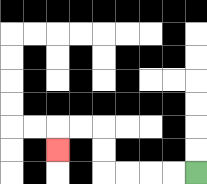{'start': '[8, 7]', 'end': '[2, 6]', 'path_directions': 'L,L,L,L,U,U,L,L,D', 'path_coordinates': '[[8, 7], [7, 7], [6, 7], [5, 7], [4, 7], [4, 6], [4, 5], [3, 5], [2, 5], [2, 6]]'}